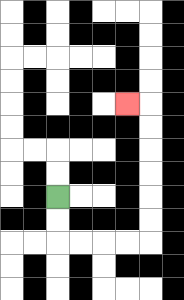{'start': '[2, 8]', 'end': '[5, 4]', 'path_directions': 'D,D,R,R,R,R,U,U,U,U,U,U,L', 'path_coordinates': '[[2, 8], [2, 9], [2, 10], [3, 10], [4, 10], [5, 10], [6, 10], [6, 9], [6, 8], [6, 7], [6, 6], [6, 5], [6, 4], [5, 4]]'}